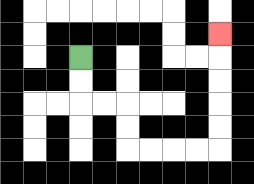{'start': '[3, 2]', 'end': '[9, 1]', 'path_directions': 'D,D,R,R,D,D,R,R,R,R,U,U,U,U,U', 'path_coordinates': '[[3, 2], [3, 3], [3, 4], [4, 4], [5, 4], [5, 5], [5, 6], [6, 6], [7, 6], [8, 6], [9, 6], [9, 5], [9, 4], [9, 3], [9, 2], [9, 1]]'}